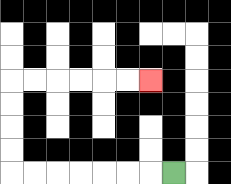{'start': '[7, 7]', 'end': '[6, 3]', 'path_directions': 'L,L,L,L,L,L,L,U,U,U,U,R,R,R,R,R,R', 'path_coordinates': '[[7, 7], [6, 7], [5, 7], [4, 7], [3, 7], [2, 7], [1, 7], [0, 7], [0, 6], [0, 5], [0, 4], [0, 3], [1, 3], [2, 3], [3, 3], [4, 3], [5, 3], [6, 3]]'}